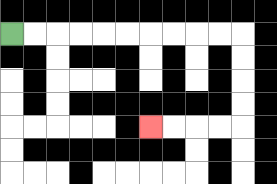{'start': '[0, 1]', 'end': '[6, 5]', 'path_directions': 'R,R,R,R,R,R,R,R,R,R,D,D,D,D,L,L,L,L', 'path_coordinates': '[[0, 1], [1, 1], [2, 1], [3, 1], [4, 1], [5, 1], [6, 1], [7, 1], [8, 1], [9, 1], [10, 1], [10, 2], [10, 3], [10, 4], [10, 5], [9, 5], [8, 5], [7, 5], [6, 5]]'}